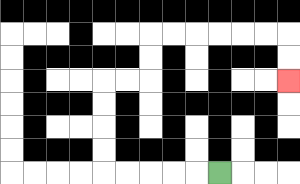{'start': '[9, 7]', 'end': '[12, 3]', 'path_directions': 'L,L,L,L,L,U,U,U,U,R,R,U,U,R,R,R,R,R,R,D,D', 'path_coordinates': '[[9, 7], [8, 7], [7, 7], [6, 7], [5, 7], [4, 7], [4, 6], [4, 5], [4, 4], [4, 3], [5, 3], [6, 3], [6, 2], [6, 1], [7, 1], [8, 1], [9, 1], [10, 1], [11, 1], [12, 1], [12, 2], [12, 3]]'}